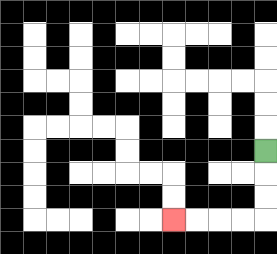{'start': '[11, 6]', 'end': '[7, 9]', 'path_directions': 'D,D,D,L,L,L,L', 'path_coordinates': '[[11, 6], [11, 7], [11, 8], [11, 9], [10, 9], [9, 9], [8, 9], [7, 9]]'}